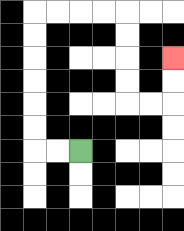{'start': '[3, 6]', 'end': '[7, 2]', 'path_directions': 'L,L,U,U,U,U,U,U,R,R,R,R,D,D,D,D,R,R,U,U', 'path_coordinates': '[[3, 6], [2, 6], [1, 6], [1, 5], [1, 4], [1, 3], [1, 2], [1, 1], [1, 0], [2, 0], [3, 0], [4, 0], [5, 0], [5, 1], [5, 2], [5, 3], [5, 4], [6, 4], [7, 4], [7, 3], [7, 2]]'}